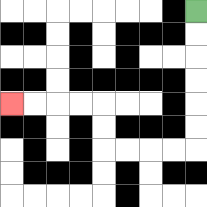{'start': '[8, 0]', 'end': '[0, 4]', 'path_directions': 'D,D,D,D,D,D,L,L,L,L,U,U,L,L,L,L', 'path_coordinates': '[[8, 0], [8, 1], [8, 2], [8, 3], [8, 4], [8, 5], [8, 6], [7, 6], [6, 6], [5, 6], [4, 6], [4, 5], [4, 4], [3, 4], [2, 4], [1, 4], [0, 4]]'}